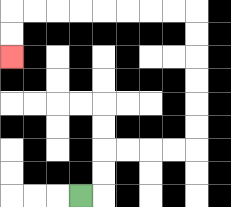{'start': '[3, 8]', 'end': '[0, 2]', 'path_directions': 'R,U,U,R,R,R,R,U,U,U,U,U,U,L,L,L,L,L,L,L,L,D,D', 'path_coordinates': '[[3, 8], [4, 8], [4, 7], [4, 6], [5, 6], [6, 6], [7, 6], [8, 6], [8, 5], [8, 4], [8, 3], [8, 2], [8, 1], [8, 0], [7, 0], [6, 0], [5, 0], [4, 0], [3, 0], [2, 0], [1, 0], [0, 0], [0, 1], [0, 2]]'}